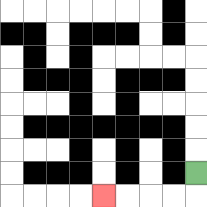{'start': '[8, 7]', 'end': '[4, 8]', 'path_directions': 'D,L,L,L,L', 'path_coordinates': '[[8, 7], [8, 8], [7, 8], [6, 8], [5, 8], [4, 8]]'}